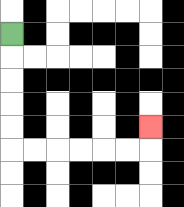{'start': '[0, 1]', 'end': '[6, 5]', 'path_directions': 'D,D,D,D,D,R,R,R,R,R,R,U', 'path_coordinates': '[[0, 1], [0, 2], [0, 3], [0, 4], [0, 5], [0, 6], [1, 6], [2, 6], [3, 6], [4, 6], [5, 6], [6, 6], [6, 5]]'}